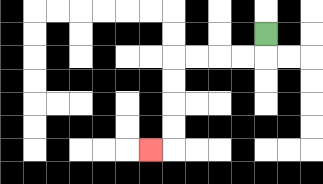{'start': '[11, 1]', 'end': '[6, 6]', 'path_directions': 'D,L,L,L,L,D,D,D,D,L', 'path_coordinates': '[[11, 1], [11, 2], [10, 2], [9, 2], [8, 2], [7, 2], [7, 3], [7, 4], [7, 5], [7, 6], [6, 6]]'}